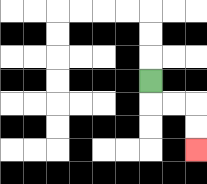{'start': '[6, 3]', 'end': '[8, 6]', 'path_directions': 'D,R,R,D,D', 'path_coordinates': '[[6, 3], [6, 4], [7, 4], [8, 4], [8, 5], [8, 6]]'}